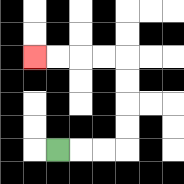{'start': '[2, 6]', 'end': '[1, 2]', 'path_directions': 'R,R,R,U,U,U,U,L,L,L,L', 'path_coordinates': '[[2, 6], [3, 6], [4, 6], [5, 6], [5, 5], [5, 4], [5, 3], [5, 2], [4, 2], [3, 2], [2, 2], [1, 2]]'}